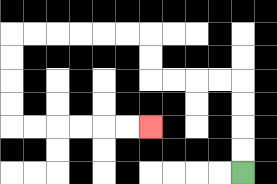{'start': '[10, 7]', 'end': '[6, 5]', 'path_directions': 'U,U,U,U,L,L,L,L,U,U,L,L,L,L,L,L,D,D,D,D,R,R,R,R,R,R', 'path_coordinates': '[[10, 7], [10, 6], [10, 5], [10, 4], [10, 3], [9, 3], [8, 3], [7, 3], [6, 3], [6, 2], [6, 1], [5, 1], [4, 1], [3, 1], [2, 1], [1, 1], [0, 1], [0, 2], [0, 3], [0, 4], [0, 5], [1, 5], [2, 5], [3, 5], [4, 5], [5, 5], [6, 5]]'}